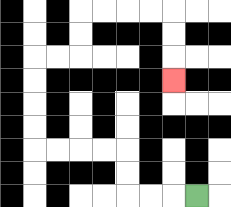{'start': '[8, 8]', 'end': '[7, 3]', 'path_directions': 'L,L,L,U,U,L,L,L,L,U,U,U,U,R,R,U,U,R,R,R,R,D,D,D', 'path_coordinates': '[[8, 8], [7, 8], [6, 8], [5, 8], [5, 7], [5, 6], [4, 6], [3, 6], [2, 6], [1, 6], [1, 5], [1, 4], [1, 3], [1, 2], [2, 2], [3, 2], [3, 1], [3, 0], [4, 0], [5, 0], [6, 0], [7, 0], [7, 1], [7, 2], [7, 3]]'}